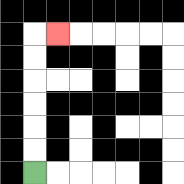{'start': '[1, 7]', 'end': '[2, 1]', 'path_directions': 'U,U,U,U,U,U,R', 'path_coordinates': '[[1, 7], [1, 6], [1, 5], [1, 4], [1, 3], [1, 2], [1, 1], [2, 1]]'}